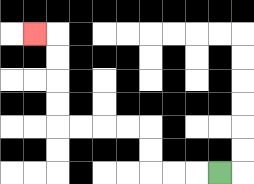{'start': '[9, 7]', 'end': '[1, 1]', 'path_directions': 'L,L,L,U,U,L,L,L,L,U,U,U,U,L', 'path_coordinates': '[[9, 7], [8, 7], [7, 7], [6, 7], [6, 6], [6, 5], [5, 5], [4, 5], [3, 5], [2, 5], [2, 4], [2, 3], [2, 2], [2, 1], [1, 1]]'}